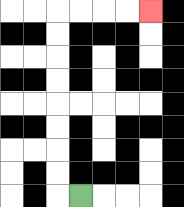{'start': '[3, 8]', 'end': '[6, 0]', 'path_directions': 'L,U,U,U,U,U,U,U,U,R,R,R,R', 'path_coordinates': '[[3, 8], [2, 8], [2, 7], [2, 6], [2, 5], [2, 4], [2, 3], [2, 2], [2, 1], [2, 0], [3, 0], [4, 0], [5, 0], [6, 0]]'}